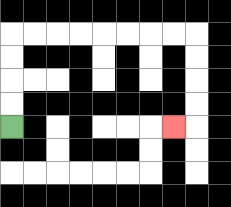{'start': '[0, 5]', 'end': '[7, 5]', 'path_directions': 'U,U,U,U,R,R,R,R,R,R,R,R,D,D,D,D,L', 'path_coordinates': '[[0, 5], [0, 4], [0, 3], [0, 2], [0, 1], [1, 1], [2, 1], [3, 1], [4, 1], [5, 1], [6, 1], [7, 1], [8, 1], [8, 2], [8, 3], [8, 4], [8, 5], [7, 5]]'}